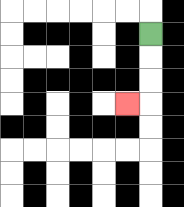{'start': '[6, 1]', 'end': '[5, 4]', 'path_directions': 'D,D,D,L', 'path_coordinates': '[[6, 1], [6, 2], [6, 3], [6, 4], [5, 4]]'}